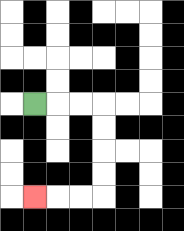{'start': '[1, 4]', 'end': '[1, 8]', 'path_directions': 'R,R,R,D,D,D,D,L,L,L', 'path_coordinates': '[[1, 4], [2, 4], [3, 4], [4, 4], [4, 5], [4, 6], [4, 7], [4, 8], [3, 8], [2, 8], [1, 8]]'}